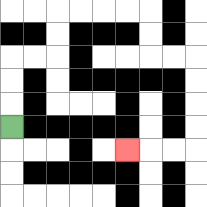{'start': '[0, 5]', 'end': '[5, 6]', 'path_directions': 'U,U,U,R,R,U,U,R,R,R,R,D,D,R,R,D,D,D,D,L,L,L', 'path_coordinates': '[[0, 5], [0, 4], [0, 3], [0, 2], [1, 2], [2, 2], [2, 1], [2, 0], [3, 0], [4, 0], [5, 0], [6, 0], [6, 1], [6, 2], [7, 2], [8, 2], [8, 3], [8, 4], [8, 5], [8, 6], [7, 6], [6, 6], [5, 6]]'}